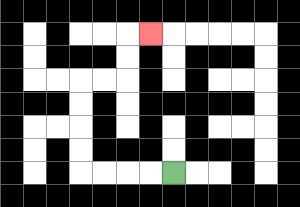{'start': '[7, 7]', 'end': '[6, 1]', 'path_directions': 'L,L,L,L,U,U,U,U,R,R,U,U,R', 'path_coordinates': '[[7, 7], [6, 7], [5, 7], [4, 7], [3, 7], [3, 6], [3, 5], [3, 4], [3, 3], [4, 3], [5, 3], [5, 2], [5, 1], [6, 1]]'}